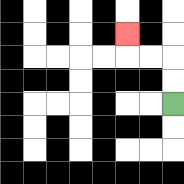{'start': '[7, 4]', 'end': '[5, 1]', 'path_directions': 'U,U,L,L,U', 'path_coordinates': '[[7, 4], [7, 3], [7, 2], [6, 2], [5, 2], [5, 1]]'}